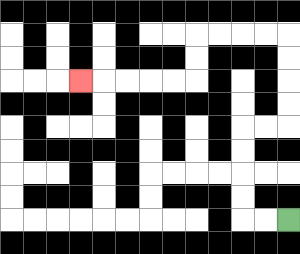{'start': '[12, 9]', 'end': '[3, 3]', 'path_directions': 'L,L,U,U,U,U,R,R,U,U,U,U,L,L,L,L,D,D,L,L,L,L,L', 'path_coordinates': '[[12, 9], [11, 9], [10, 9], [10, 8], [10, 7], [10, 6], [10, 5], [11, 5], [12, 5], [12, 4], [12, 3], [12, 2], [12, 1], [11, 1], [10, 1], [9, 1], [8, 1], [8, 2], [8, 3], [7, 3], [6, 3], [5, 3], [4, 3], [3, 3]]'}